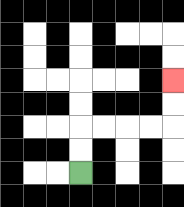{'start': '[3, 7]', 'end': '[7, 3]', 'path_directions': 'U,U,R,R,R,R,U,U', 'path_coordinates': '[[3, 7], [3, 6], [3, 5], [4, 5], [5, 5], [6, 5], [7, 5], [7, 4], [7, 3]]'}